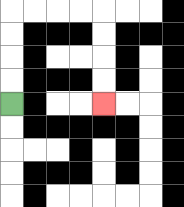{'start': '[0, 4]', 'end': '[4, 4]', 'path_directions': 'U,U,U,U,R,R,R,R,D,D,D,D', 'path_coordinates': '[[0, 4], [0, 3], [0, 2], [0, 1], [0, 0], [1, 0], [2, 0], [3, 0], [4, 0], [4, 1], [4, 2], [4, 3], [4, 4]]'}